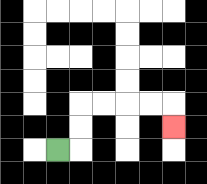{'start': '[2, 6]', 'end': '[7, 5]', 'path_directions': 'R,U,U,R,R,R,R,D', 'path_coordinates': '[[2, 6], [3, 6], [3, 5], [3, 4], [4, 4], [5, 4], [6, 4], [7, 4], [7, 5]]'}